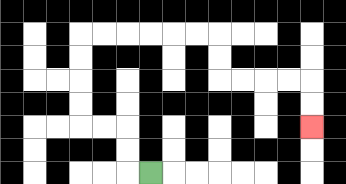{'start': '[6, 7]', 'end': '[13, 5]', 'path_directions': 'L,U,U,L,L,U,U,U,U,R,R,R,R,R,R,D,D,R,R,R,R,D,D', 'path_coordinates': '[[6, 7], [5, 7], [5, 6], [5, 5], [4, 5], [3, 5], [3, 4], [3, 3], [3, 2], [3, 1], [4, 1], [5, 1], [6, 1], [7, 1], [8, 1], [9, 1], [9, 2], [9, 3], [10, 3], [11, 3], [12, 3], [13, 3], [13, 4], [13, 5]]'}